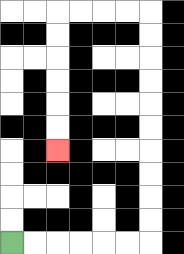{'start': '[0, 10]', 'end': '[2, 6]', 'path_directions': 'R,R,R,R,R,R,U,U,U,U,U,U,U,U,U,U,L,L,L,L,D,D,D,D,D,D', 'path_coordinates': '[[0, 10], [1, 10], [2, 10], [3, 10], [4, 10], [5, 10], [6, 10], [6, 9], [6, 8], [6, 7], [6, 6], [6, 5], [6, 4], [6, 3], [6, 2], [6, 1], [6, 0], [5, 0], [4, 0], [3, 0], [2, 0], [2, 1], [2, 2], [2, 3], [2, 4], [2, 5], [2, 6]]'}